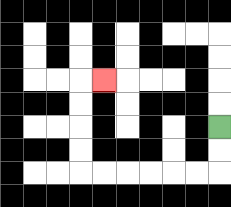{'start': '[9, 5]', 'end': '[4, 3]', 'path_directions': 'D,D,L,L,L,L,L,L,U,U,U,U,R', 'path_coordinates': '[[9, 5], [9, 6], [9, 7], [8, 7], [7, 7], [6, 7], [5, 7], [4, 7], [3, 7], [3, 6], [3, 5], [3, 4], [3, 3], [4, 3]]'}